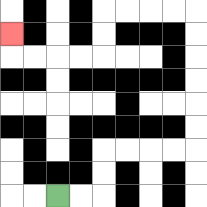{'start': '[2, 8]', 'end': '[0, 1]', 'path_directions': 'R,R,U,U,R,R,R,R,U,U,U,U,U,U,L,L,L,L,D,D,L,L,L,L,U', 'path_coordinates': '[[2, 8], [3, 8], [4, 8], [4, 7], [4, 6], [5, 6], [6, 6], [7, 6], [8, 6], [8, 5], [8, 4], [8, 3], [8, 2], [8, 1], [8, 0], [7, 0], [6, 0], [5, 0], [4, 0], [4, 1], [4, 2], [3, 2], [2, 2], [1, 2], [0, 2], [0, 1]]'}